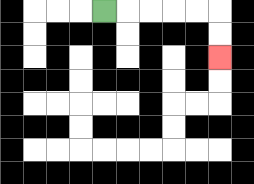{'start': '[4, 0]', 'end': '[9, 2]', 'path_directions': 'R,R,R,R,R,D,D', 'path_coordinates': '[[4, 0], [5, 0], [6, 0], [7, 0], [8, 0], [9, 0], [9, 1], [9, 2]]'}